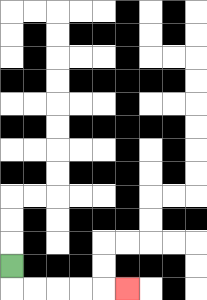{'start': '[0, 11]', 'end': '[5, 12]', 'path_directions': 'D,R,R,R,R,R', 'path_coordinates': '[[0, 11], [0, 12], [1, 12], [2, 12], [3, 12], [4, 12], [5, 12]]'}